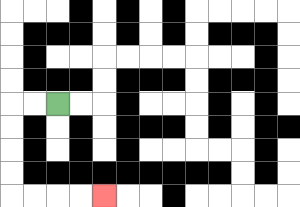{'start': '[2, 4]', 'end': '[4, 8]', 'path_directions': 'L,L,D,D,D,D,R,R,R,R', 'path_coordinates': '[[2, 4], [1, 4], [0, 4], [0, 5], [0, 6], [0, 7], [0, 8], [1, 8], [2, 8], [3, 8], [4, 8]]'}